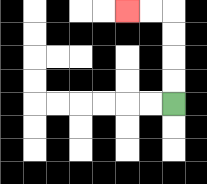{'start': '[7, 4]', 'end': '[5, 0]', 'path_directions': 'U,U,U,U,L,L', 'path_coordinates': '[[7, 4], [7, 3], [7, 2], [7, 1], [7, 0], [6, 0], [5, 0]]'}